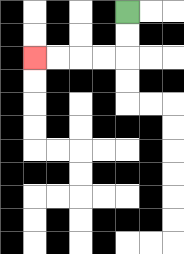{'start': '[5, 0]', 'end': '[1, 2]', 'path_directions': 'D,D,L,L,L,L', 'path_coordinates': '[[5, 0], [5, 1], [5, 2], [4, 2], [3, 2], [2, 2], [1, 2]]'}